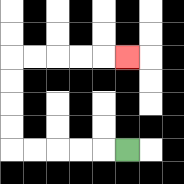{'start': '[5, 6]', 'end': '[5, 2]', 'path_directions': 'L,L,L,L,L,U,U,U,U,R,R,R,R,R', 'path_coordinates': '[[5, 6], [4, 6], [3, 6], [2, 6], [1, 6], [0, 6], [0, 5], [0, 4], [0, 3], [0, 2], [1, 2], [2, 2], [3, 2], [4, 2], [5, 2]]'}